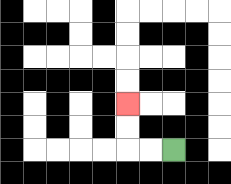{'start': '[7, 6]', 'end': '[5, 4]', 'path_directions': 'L,L,U,U', 'path_coordinates': '[[7, 6], [6, 6], [5, 6], [5, 5], [5, 4]]'}